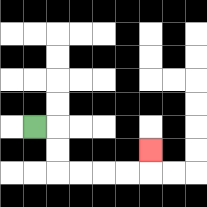{'start': '[1, 5]', 'end': '[6, 6]', 'path_directions': 'R,D,D,R,R,R,R,U', 'path_coordinates': '[[1, 5], [2, 5], [2, 6], [2, 7], [3, 7], [4, 7], [5, 7], [6, 7], [6, 6]]'}